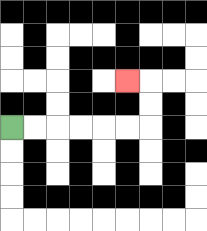{'start': '[0, 5]', 'end': '[5, 3]', 'path_directions': 'R,R,R,R,R,R,U,U,L', 'path_coordinates': '[[0, 5], [1, 5], [2, 5], [3, 5], [4, 5], [5, 5], [6, 5], [6, 4], [6, 3], [5, 3]]'}